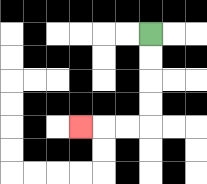{'start': '[6, 1]', 'end': '[3, 5]', 'path_directions': 'D,D,D,D,L,L,L', 'path_coordinates': '[[6, 1], [6, 2], [6, 3], [6, 4], [6, 5], [5, 5], [4, 5], [3, 5]]'}